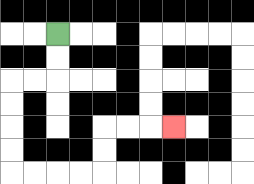{'start': '[2, 1]', 'end': '[7, 5]', 'path_directions': 'D,D,L,L,D,D,D,D,R,R,R,R,U,U,R,R,R', 'path_coordinates': '[[2, 1], [2, 2], [2, 3], [1, 3], [0, 3], [0, 4], [0, 5], [0, 6], [0, 7], [1, 7], [2, 7], [3, 7], [4, 7], [4, 6], [4, 5], [5, 5], [6, 5], [7, 5]]'}